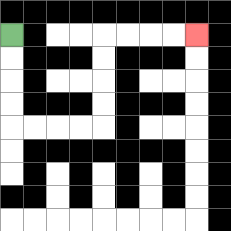{'start': '[0, 1]', 'end': '[8, 1]', 'path_directions': 'D,D,D,D,R,R,R,R,U,U,U,U,R,R,R,R', 'path_coordinates': '[[0, 1], [0, 2], [0, 3], [0, 4], [0, 5], [1, 5], [2, 5], [3, 5], [4, 5], [4, 4], [4, 3], [4, 2], [4, 1], [5, 1], [6, 1], [7, 1], [8, 1]]'}